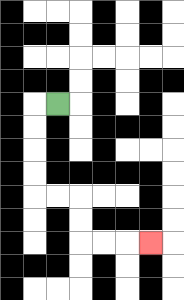{'start': '[2, 4]', 'end': '[6, 10]', 'path_directions': 'L,D,D,D,D,R,R,D,D,R,R,R', 'path_coordinates': '[[2, 4], [1, 4], [1, 5], [1, 6], [1, 7], [1, 8], [2, 8], [3, 8], [3, 9], [3, 10], [4, 10], [5, 10], [6, 10]]'}